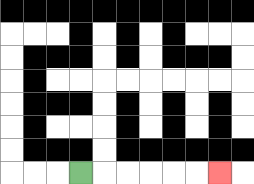{'start': '[3, 7]', 'end': '[9, 7]', 'path_directions': 'R,R,R,R,R,R', 'path_coordinates': '[[3, 7], [4, 7], [5, 7], [6, 7], [7, 7], [8, 7], [9, 7]]'}